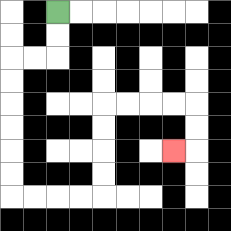{'start': '[2, 0]', 'end': '[7, 6]', 'path_directions': 'D,D,L,L,D,D,D,D,D,D,R,R,R,R,U,U,U,U,R,R,R,R,D,D,L', 'path_coordinates': '[[2, 0], [2, 1], [2, 2], [1, 2], [0, 2], [0, 3], [0, 4], [0, 5], [0, 6], [0, 7], [0, 8], [1, 8], [2, 8], [3, 8], [4, 8], [4, 7], [4, 6], [4, 5], [4, 4], [5, 4], [6, 4], [7, 4], [8, 4], [8, 5], [8, 6], [7, 6]]'}